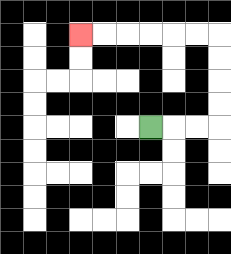{'start': '[6, 5]', 'end': '[3, 1]', 'path_directions': 'R,R,R,U,U,U,U,L,L,L,L,L,L', 'path_coordinates': '[[6, 5], [7, 5], [8, 5], [9, 5], [9, 4], [9, 3], [9, 2], [9, 1], [8, 1], [7, 1], [6, 1], [5, 1], [4, 1], [3, 1]]'}